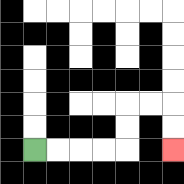{'start': '[1, 6]', 'end': '[7, 6]', 'path_directions': 'R,R,R,R,U,U,R,R,D,D', 'path_coordinates': '[[1, 6], [2, 6], [3, 6], [4, 6], [5, 6], [5, 5], [5, 4], [6, 4], [7, 4], [7, 5], [7, 6]]'}